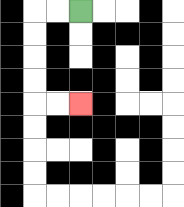{'start': '[3, 0]', 'end': '[3, 4]', 'path_directions': 'L,L,D,D,D,D,R,R', 'path_coordinates': '[[3, 0], [2, 0], [1, 0], [1, 1], [1, 2], [1, 3], [1, 4], [2, 4], [3, 4]]'}